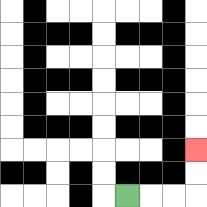{'start': '[5, 8]', 'end': '[8, 6]', 'path_directions': 'R,R,R,U,U', 'path_coordinates': '[[5, 8], [6, 8], [7, 8], [8, 8], [8, 7], [8, 6]]'}